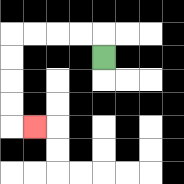{'start': '[4, 2]', 'end': '[1, 5]', 'path_directions': 'U,L,L,L,L,D,D,D,D,R', 'path_coordinates': '[[4, 2], [4, 1], [3, 1], [2, 1], [1, 1], [0, 1], [0, 2], [0, 3], [0, 4], [0, 5], [1, 5]]'}